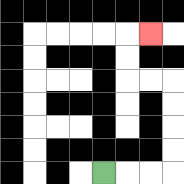{'start': '[4, 7]', 'end': '[6, 1]', 'path_directions': 'R,R,R,U,U,U,U,L,L,U,U,R', 'path_coordinates': '[[4, 7], [5, 7], [6, 7], [7, 7], [7, 6], [7, 5], [7, 4], [7, 3], [6, 3], [5, 3], [5, 2], [5, 1], [6, 1]]'}